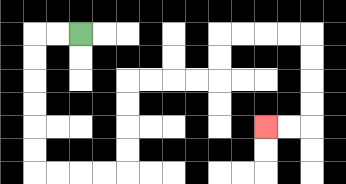{'start': '[3, 1]', 'end': '[11, 5]', 'path_directions': 'L,L,D,D,D,D,D,D,R,R,R,R,U,U,U,U,R,R,R,R,U,U,R,R,R,R,D,D,D,D,L,L', 'path_coordinates': '[[3, 1], [2, 1], [1, 1], [1, 2], [1, 3], [1, 4], [1, 5], [1, 6], [1, 7], [2, 7], [3, 7], [4, 7], [5, 7], [5, 6], [5, 5], [5, 4], [5, 3], [6, 3], [7, 3], [8, 3], [9, 3], [9, 2], [9, 1], [10, 1], [11, 1], [12, 1], [13, 1], [13, 2], [13, 3], [13, 4], [13, 5], [12, 5], [11, 5]]'}